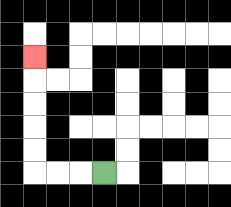{'start': '[4, 7]', 'end': '[1, 2]', 'path_directions': 'L,L,L,U,U,U,U,U', 'path_coordinates': '[[4, 7], [3, 7], [2, 7], [1, 7], [1, 6], [1, 5], [1, 4], [1, 3], [1, 2]]'}